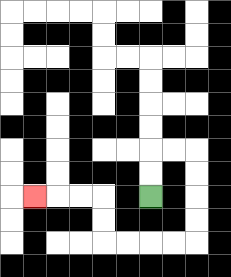{'start': '[6, 8]', 'end': '[1, 8]', 'path_directions': 'U,U,R,R,D,D,D,D,L,L,L,L,U,U,L,L,L', 'path_coordinates': '[[6, 8], [6, 7], [6, 6], [7, 6], [8, 6], [8, 7], [8, 8], [8, 9], [8, 10], [7, 10], [6, 10], [5, 10], [4, 10], [4, 9], [4, 8], [3, 8], [2, 8], [1, 8]]'}